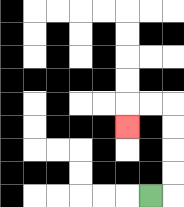{'start': '[6, 8]', 'end': '[5, 5]', 'path_directions': 'R,U,U,U,U,L,L,D', 'path_coordinates': '[[6, 8], [7, 8], [7, 7], [7, 6], [7, 5], [7, 4], [6, 4], [5, 4], [5, 5]]'}